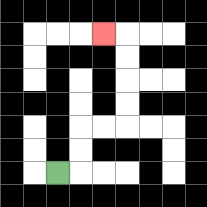{'start': '[2, 7]', 'end': '[4, 1]', 'path_directions': 'R,U,U,R,R,U,U,U,U,L', 'path_coordinates': '[[2, 7], [3, 7], [3, 6], [3, 5], [4, 5], [5, 5], [5, 4], [5, 3], [5, 2], [5, 1], [4, 1]]'}